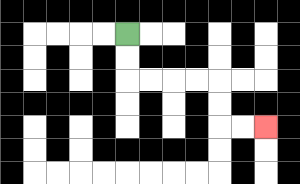{'start': '[5, 1]', 'end': '[11, 5]', 'path_directions': 'D,D,R,R,R,R,D,D,R,R', 'path_coordinates': '[[5, 1], [5, 2], [5, 3], [6, 3], [7, 3], [8, 3], [9, 3], [9, 4], [9, 5], [10, 5], [11, 5]]'}